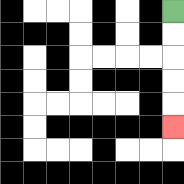{'start': '[7, 0]', 'end': '[7, 5]', 'path_directions': 'D,D,D,D,D', 'path_coordinates': '[[7, 0], [7, 1], [7, 2], [7, 3], [7, 4], [7, 5]]'}